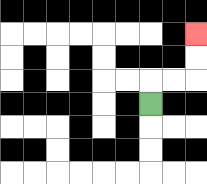{'start': '[6, 4]', 'end': '[8, 1]', 'path_directions': 'U,R,R,U,U', 'path_coordinates': '[[6, 4], [6, 3], [7, 3], [8, 3], [8, 2], [8, 1]]'}